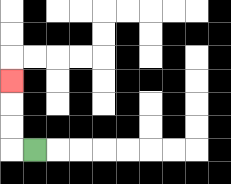{'start': '[1, 6]', 'end': '[0, 3]', 'path_directions': 'L,U,U,U', 'path_coordinates': '[[1, 6], [0, 6], [0, 5], [0, 4], [0, 3]]'}